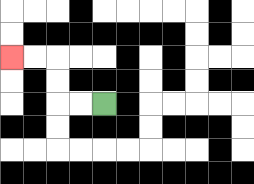{'start': '[4, 4]', 'end': '[0, 2]', 'path_directions': 'L,L,U,U,L,L', 'path_coordinates': '[[4, 4], [3, 4], [2, 4], [2, 3], [2, 2], [1, 2], [0, 2]]'}